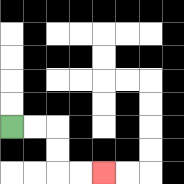{'start': '[0, 5]', 'end': '[4, 7]', 'path_directions': 'R,R,D,D,R,R', 'path_coordinates': '[[0, 5], [1, 5], [2, 5], [2, 6], [2, 7], [3, 7], [4, 7]]'}